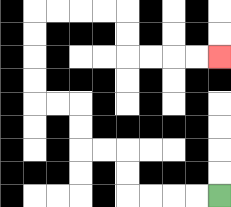{'start': '[9, 8]', 'end': '[9, 2]', 'path_directions': 'L,L,L,L,U,U,L,L,U,U,L,L,U,U,U,U,R,R,R,R,D,D,R,R,R,R', 'path_coordinates': '[[9, 8], [8, 8], [7, 8], [6, 8], [5, 8], [5, 7], [5, 6], [4, 6], [3, 6], [3, 5], [3, 4], [2, 4], [1, 4], [1, 3], [1, 2], [1, 1], [1, 0], [2, 0], [3, 0], [4, 0], [5, 0], [5, 1], [5, 2], [6, 2], [7, 2], [8, 2], [9, 2]]'}